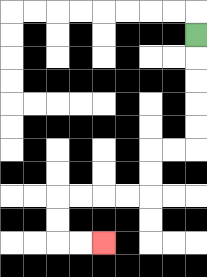{'start': '[8, 1]', 'end': '[4, 10]', 'path_directions': 'D,D,D,D,D,L,L,D,D,L,L,L,L,D,D,R,R', 'path_coordinates': '[[8, 1], [8, 2], [8, 3], [8, 4], [8, 5], [8, 6], [7, 6], [6, 6], [6, 7], [6, 8], [5, 8], [4, 8], [3, 8], [2, 8], [2, 9], [2, 10], [3, 10], [4, 10]]'}